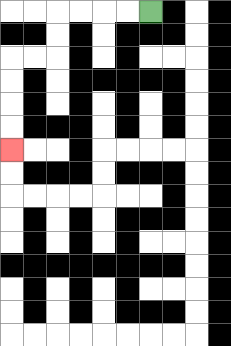{'start': '[6, 0]', 'end': '[0, 6]', 'path_directions': 'L,L,L,L,D,D,L,L,D,D,D,D', 'path_coordinates': '[[6, 0], [5, 0], [4, 0], [3, 0], [2, 0], [2, 1], [2, 2], [1, 2], [0, 2], [0, 3], [0, 4], [0, 5], [0, 6]]'}